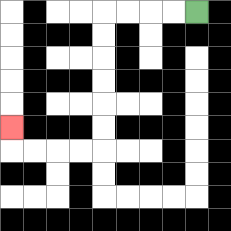{'start': '[8, 0]', 'end': '[0, 5]', 'path_directions': 'L,L,L,L,D,D,D,D,D,D,L,L,L,L,U', 'path_coordinates': '[[8, 0], [7, 0], [6, 0], [5, 0], [4, 0], [4, 1], [4, 2], [4, 3], [4, 4], [4, 5], [4, 6], [3, 6], [2, 6], [1, 6], [0, 6], [0, 5]]'}